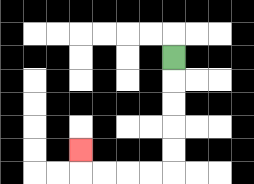{'start': '[7, 2]', 'end': '[3, 6]', 'path_directions': 'D,D,D,D,D,L,L,L,L,U', 'path_coordinates': '[[7, 2], [7, 3], [7, 4], [7, 5], [7, 6], [7, 7], [6, 7], [5, 7], [4, 7], [3, 7], [3, 6]]'}